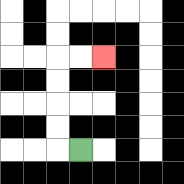{'start': '[3, 6]', 'end': '[4, 2]', 'path_directions': 'L,U,U,U,U,R,R', 'path_coordinates': '[[3, 6], [2, 6], [2, 5], [2, 4], [2, 3], [2, 2], [3, 2], [4, 2]]'}